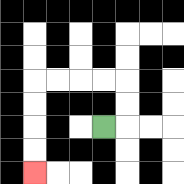{'start': '[4, 5]', 'end': '[1, 7]', 'path_directions': 'R,U,U,L,L,L,L,D,D,D,D', 'path_coordinates': '[[4, 5], [5, 5], [5, 4], [5, 3], [4, 3], [3, 3], [2, 3], [1, 3], [1, 4], [1, 5], [1, 6], [1, 7]]'}